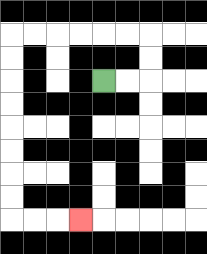{'start': '[4, 3]', 'end': '[3, 9]', 'path_directions': 'R,R,U,U,L,L,L,L,L,L,D,D,D,D,D,D,D,D,R,R,R', 'path_coordinates': '[[4, 3], [5, 3], [6, 3], [6, 2], [6, 1], [5, 1], [4, 1], [3, 1], [2, 1], [1, 1], [0, 1], [0, 2], [0, 3], [0, 4], [0, 5], [0, 6], [0, 7], [0, 8], [0, 9], [1, 9], [2, 9], [3, 9]]'}